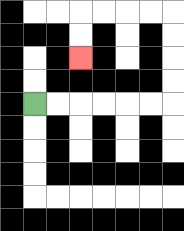{'start': '[1, 4]', 'end': '[3, 2]', 'path_directions': 'R,R,R,R,R,R,U,U,U,U,L,L,L,L,D,D', 'path_coordinates': '[[1, 4], [2, 4], [3, 4], [4, 4], [5, 4], [6, 4], [7, 4], [7, 3], [7, 2], [7, 1], [7, 0], [6, 0], [5, 0], [4, 0], [3, 0], [3, 1], [3, 2]]'}